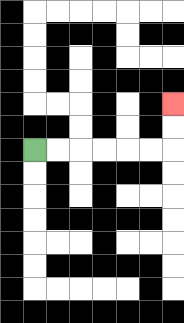{'start': '[1, 6]', 'end': '[7, 4]', 'path_directions': 'R,R,R,R,R,R,U,U', 'path_coordinates': '[[1, 6], [2, 6], [3, 6], [4, 6], [5, 6], [6, 6], [7, 6], [7, 5], [7, 4]]'}